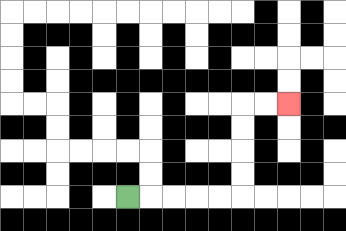{'start': '[5, 8]', 'end': '[12, 4]', 'path_directions': 'R,R,R,R,R,U,U,U,U,R,R', 'path_coordinates': '[[5, 8], [6, 8], [7, 8], [8, 8], [9, 8], [10, 8], [10, 7], [10, 6], [10, 5], [10, 4], [11, 4], [12, 4]]'}